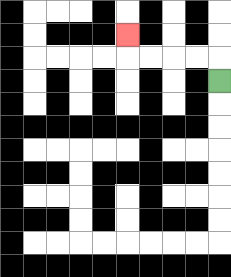{'start': '[9, 3]', 'end': '[5, 1]', 'path_directions': 'U,L,L,L,L,U', 'path_coordinates': '[[9, 3], [9, 2], [8, 2], [7, 2], [6, 2], [5, 2], [5, 1]]'}